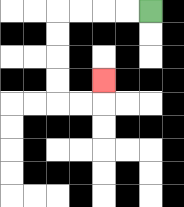{'start': '[6, 0]', 'end': '[4, 3]', 'path_directions': 'L,L,L,L,D,D,D,D,R,R,U', 'path_coordinates': '[[6, 0], [5, 0], [4, 0], [3, 0], [2, 0], [2, 1], [2, 2], [2, 3], [2, 4], [3, 4], [4, 4], [4, 3]]'}